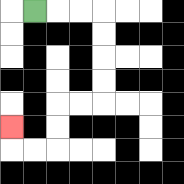{'start': '[1, 0]', 'end': '[0, 5]', 'path_directions': 'R,R,R,D,D,D,D,L,L,D,D,L,L,U', 'path_coordinates': '[[1, 0], [2, 0], [3, 0], [4, 0], [4, 1], [4, 2], [4, 3], [4, 4], [3, 4], [2, 4], [2, 5], [2, 6], [1, 6], [0, 6], [0, 5]]'}